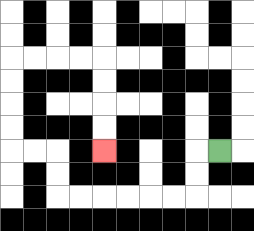{'start': '[9, 6]', 'end': '[4, 6]', 'path_directions': 'L,D,D,L,L,L,L,L,L,U,U,L,L,U,U,U,U,R,R,R,R,D,D,D,D', 'path_coordinates': '[[9, 6], [8, 6], [8, 7], [8, 8], [7, 8], [6, 8], [5, 8], [4, 8], [3, 8], [2, 8], [2, 7], [2, 6], [1, 6], [0, 6], [0, 5], [0, 4], [0, 3], [0, 2], [1, 2], [2, 2], [3, 2], [4, 2], [4, 3], [4, 4], [4, 5], [4, 6]]'}